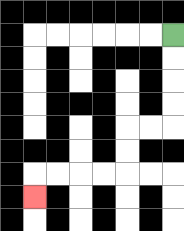{'start': '[7, 1]', 'end': '[1, 8]', 'path_directions': 'D,D,D,D,L,L,D,D,L,L,L,L,D', 'path_coordinates': '[[7, 1], [7, 2], [7, 3], [7, 4], [7, 5], [6, 5], [5, 5], [5, 6], [5, 7], [4, 7], [3, 7], [2, 7], [1, 7], [1, 8]]'}